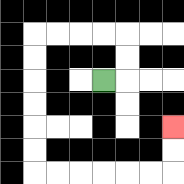{'start': '[4, 3]', 'end': '[7, 5]', 'path_directions': 'R,U,U,L,L,L,L,D,D,D,D,D,D,R,R,R,R,R,R,U,U', 'path_coordinates': '[[4, 3], [5, 3], [5, 2], [5, 1], [4, 1], [3, 1], [2, 1], [1, 1], [1, 2], [1, 3], [1, 4], [1, 5], [1, 6], [1, 7], [2, 7], [3, 7], [4, 7], [5, 7], [6, 7], [7, 7], [7, 6], [7, 5]]'}